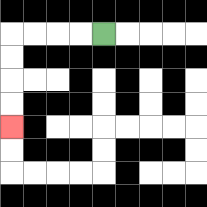{'start': '[4, 1]', 'end': '[0, 5]', 'path_directions': 'L,L,L,L,D,D,D,D', 'path_coordinates': '[[4, 1], [3, 1], [2, 1], [1, 1], [0, 1], [0, 2], [0, 3], [0, 4], [0, 5]]'}